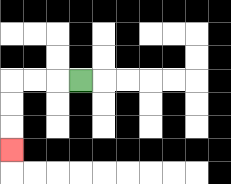{'start': '[3, 3]', 'end': '[0, 6]', 'path_directions': 'L,L,L,D,D,D', 'path_coordinates': '[[3, 3], [2, 3], [1, 3], [0, 3], [0, 4], [0, 5], [0, 6]]'}